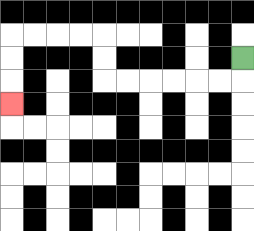{'start': '[10, 2]', 'end': '[0, 4]', 'path_directions': 'D,L,L,L,L,L,L,U,U,L,L,L,L,D,D,D', 'path_coordinates': '[[10, 2], [10, 3], [9, 3], [8, 3], [7, 3], [6, 3], [5, 3], [4, 3], [4, 2], [4, 1], [3, 1], [2, 1], [1, 1], [0, 1], [0, 2], [0, 3], [0, 4]]'}